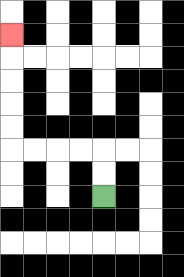{'start': '[4, 8]', 'end': '[0, 1]', 'path_directions': 'U,U,L,L,L,L,U,U,U,U,U', 'path_coordinates': '[[4, 8], [4, 7], [4, 6], [3, 6], [2, 6], [1, 6], [0, 6], [0, 5], [0, 4], [0, 3], [0, 2], [0, 1]]'}